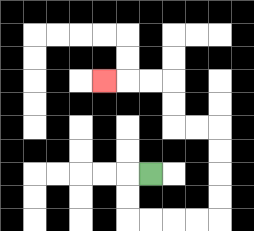{'start': '[6, 7]', 'end': '[4, 3]', 'path_directions': 'L,D,D,R,R,R,R,U,U,U,U,L,L,U,U,L,L,L', 'path_coordinates': '[[6, 7], [5, 7], [5, 8], [5, 9], [6, 9], [7, 9], [8, 9], [9, 9], [9, 8], [9, 7], [9, 6], [9, 5], [8, 5], [7, 5], [7, 4], [7, 3], [6, 3], [5, 3], [4, 3]]'}